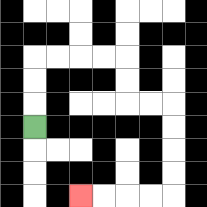{'start': '[1, 5]', 'end': '[3, 8]', 'path_directions': 'U,U,U,R,R,R,R,D,D,R,R,D,D,D,D,L,L,L,L', 'path_coordinates': '[[1, 5], [1, 4], [1, 3], [1, 2], [2, 2], [3, 2], [4, 2], [5, 2], [5, 3], [5, 4], [6, 4], [7, 4], [7, 5], [7, 6], [7, 7], [7, 8], [6, 8], [5, 8], [4, 8], [3, 8]]'}